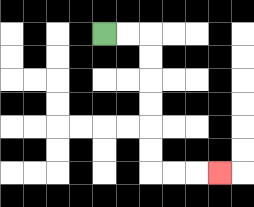{'start': '[4, 1]', 'end': '[9, 7]', 'path_directions': 'R,R,D,D,D,D,D,D,R,R,R', 'path_coordinates': '[[4, 1], [5, 1], [6, 1], [6, 2], [6, 3], [6, 4], [6, 5], [6, 6], [6, 7], [7, 7], [8, 7], [9, 7]]'}